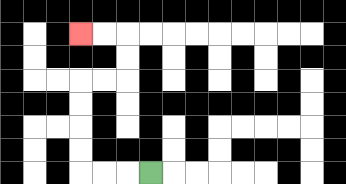{'start': '[6, 7]', 'end': '[3, 1]', 'path_directions': 'L,L,L,U,U,U,U,R,R,U,U,L,L', 'path_coordinates': '[[6, 7], [5, 7], [4, 7], [3, 7], [3, 6], [3, 5], [3, 4], [3, 3], [4, 3], [5, 3], [5, 2], [5, 1], [4, 1], [3, 1]]'}